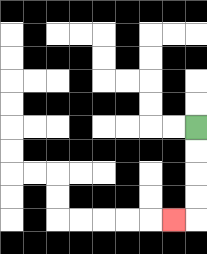{'start': '[8, 5]', 'end': '[7, 9]', 'path_directions': 'D,D,D,D,L', 'path_coordinates': '[[8, 5], [8, 6], [8, 7], [8, 8], [8, 9], [7, 9]]'}